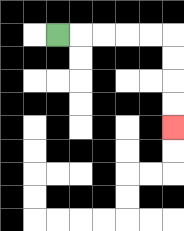{'start': '[2, 1]', 'end': '[7, 5]', 'path_directions': 'R,R,R,R,R,D,D,D,D', 'path_coordinates': '[[2, 1], [3, 1], [4, 1], [5, 1], [6, 1], [7, 1], [7, 2], [7, 3], [7, 4], [7, 5]]'}